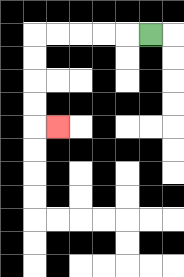{'start': '[6, 1]', 'end': '[2, 5]', 'path_directions': 'L,L,L,L,L,D,D,D,D,R', 'path_coordinates': '[[6, 1], [5, 1], [4, 1], [3, 1], [2, 1], [1, 1], [1, 2], [1, 3], [1, 4], [1, 5], [2, 5]]'}